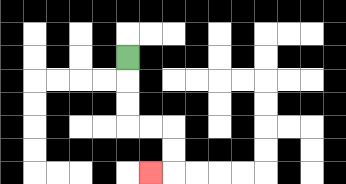{'start': '[5, 2]', 'end': '[6, 7]', 'path_directions': 'D,D,D,R,R,D,D,L', 'path_coordinates': '[[5, 2], [5, 3], [5, 4], [5, 5], [6, 5], [7, 5], [7, 6], [7, 7], [6, 7]]'}